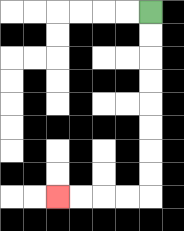{'start': '[6, 0]', 'end': '[2, 8]', 'path_directions': 'D,D,D,D,D,D,D,D,L,L,L,L', 'path_coordinates': '[[6, 0], [6, 1], [6, 2], [6, 3], [6, 4], [6, 5], [6, 6], [6, 7], [6, 8], [5, 8], [4, 8], [3, 8], [2, 8]]'}